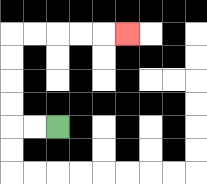{'start': '[2, 5]', 'end': '[5, 1]', 'path_directions': 'L,L,U,U,U,U,R,R,R,R,R', 'path_coordinates': '[[2, 5], [1, 5], [0, 5], [0, 4], [0, 3], [0, 2], [0, 1], [1, 1], [2, 1], [3, 1], [4, 1], [5, 1]]'}